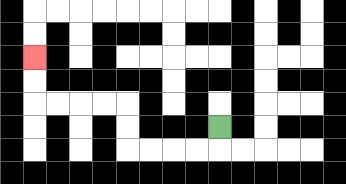{'start': '[9, 5]', 'end': '[1, 2]', 'path_directions': 'D,L,L,L,L,U,U,L,L,L,L,U,U', 'path_coordinates': '[[9, 5], [9, 6], [8, 6], [7, 6], [6, 6], [5, 6], [5, 5], [5, 4], [4, 4], [3, 4], [2, 4], [1, 4], [1, 3], [1, 2]]'}